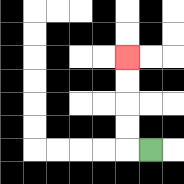{'start': '[6, 6]', 'end': '[5, 2]', 'path_directions': 'L,U,U,U,U', 'path_coordinates': '[[6, 6], [5, 6], [5, 5], [5, 4], [5, 3], [5, 2]]'}